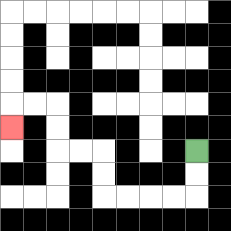{'start': '[8, 6]', 'end': '[0, 5]', 'path_directions': 'D,D,L,L,L,L,U,U,L,L,U,U,L,L,D', 'path_coordinates': '[[8, 6], [8, 7], [8, 8], [7, 8], [6, 8], [5, 8], [4, 8], [4, 7], [4, 6], [3, 6], [2, 6], [2, 5], [2, 4], [1, 4], [0, 4], [0, 5]]'}